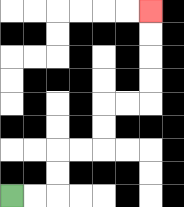{'start': '[0, 8]', 'end': '[6, 0]', 'path_directions': 'R,R,U,U,R,R,U,U,R,R,U,U,U,U', 'path_coordinates': '[[0, 8], [1, 8], [2, 8], [2, 7], [2, 6], [3, 6], [4, 6], [4, 5], [4, 4], [5, 4], [6, 4], [6, 3], [6, 2], [6, 1], [6, 0]]'}